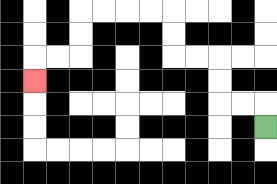{'start': '[11, 5]', 'end': '[1, 3]', 'path_directions': 'U,L,L,U,U,L,L,U,U,L,L,L,L,D,D,L,L,D', 'path_coordinates': '[[11, 5], [11, 4], [10, 4], [9, 4], [9, 3], [9, 2], [8, 2], [7, 2], [7, 1], [7, 0], [6, 0], [5, 0], [4, 0], [3, 0], [3, 1], [3, 2], [2, 2], [1, 2], [1, 3]]'}